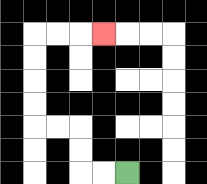{'start': '[5, 7]', 'end': '[4, 1]', 'path_directions': 'L,L,U,U,L,L,U,U,U,U,R,R,R', 'path_coordinates': '[[5, 7], [4, 7], [3, 7], [3, 6], [3, 5], [2, 5], [1, 5], [1, 4], [1, 3], [1, 2], [1, 1], [2, 1], [3, 1], [4, 1]]'}